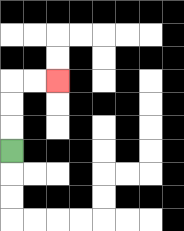{'start': '[0, 6]', 'end': '[2, 3]', 'path_directions': 'U,U,U,R,R', 'path_coordinates': '[[0, 6], [0, 5], [0, 4], [0, 3], [1, 3], [2, 3]]'}